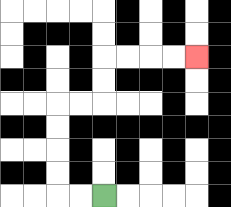{'start': '[4, 8]', 'end': '[8, 2]', 'path_directions': 'L,L,U,U,U,U,R,R,U,U,R,R,R,R', 'path_coordinates': '[[4, 8], [3, 8], [2, 8], [2, 7], [2, 6], [2, 5], [2, 4], [3, 4], [4, 4], [4, 3], [4, 2], [5, 2], [6, 2], [7, 2], [8, 2]]'}